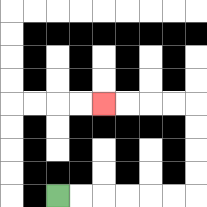{'start': '[2, 8]', 'end': '[4, 4]', 'path_directions': 'R,R,R,R,R,R,U,U,U,U,L,L,L,L', 'path_coordinates': '[[2, 8], [3, 8], [4, 8], [5, 8], [6, 8], [7, 8], [8, 8], [8, 7], [8, 6], [8, 5], [8, 4], [7, 4], [6, 4], [5, 4], [4, 4]]'}